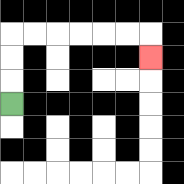{'start': '[0, 4]', 'end': '[6, 2]', 'path_directions': 'U,U,U,R,R,R,R,R,R,D', 'path_coordinates': '[[0, 4], [0, 3], [0, 2], [0, 1], [1, 1], [2, 1], [3, 1], [4, 1], [5, 1], [6, 1], [6, 2]]'}